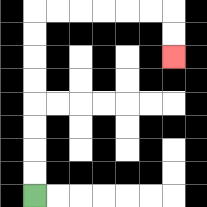{'start': '[1, 8]', 'end': '[7, 2]', 'path_directions': 'U,U,U,U,U,U,U,U,R,R,R,R,R,R,D,D', 'path_coordinates': '[[1, 8], [1, 7], [1, 6], [1, 5], [1, 4], [1, 3], [1, 2], [1, 1], [1, 0], [2, 0], [3, 0], [4, 0], [5, 0], [6, 0], [7, 0], [7, 1], [7, 2]]'}